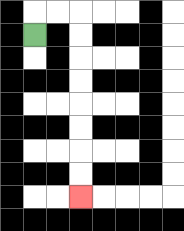{'start': '[1, 1]', 'end': '[3, 8]', 'path_directions': 'U,R,R,D,D,D,D,D,D,D,D', 'path_coordinates': '[[1, 1], [1, 0], [2, 0], [3, 0], [3, 1], [3, 2], [3, 3], [3, 4], [3, 5], [3, 6], [3, 7], [3, 8]]'}